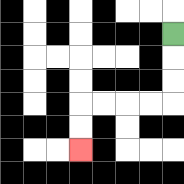{'start': '[7, 1]', 'end': '[3, 6]', 'path_directions': 'D,D,D,L,L,L,L,D,D', 'path_coordinates': '[[7, 1], [7, 2], [7, 3], [7, 4], [6, 4], [5, 4], [4, 4], [3, 4], [3, 5], [3, 6]]'}